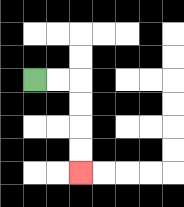{'start': '[1, 3]', 'end': '[3, 7]', 'path_directions': 'R,R,D,D,D,D', 'path_coordinates': '[[1, 3], [2, 3], [3, 3], [3, 4], [3, 5], [3, 6], [3, 7]]'}